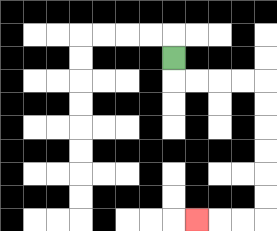{'start': '[7, 2]', 'end': '[8, 9]', 'path_directions': 'D,R,R,R,R,D,D,D,D,D,D,L,L,L', 'path_coordinates': '[[7, 2], [7, 3], [8, 3], [9, 3], [10, 3], [11, 3], [11, 4], [11, 5], [11, 6], [11, 7], [11, 8], [11, 9], [10, 9], [9, 9], [8, 9]]'}